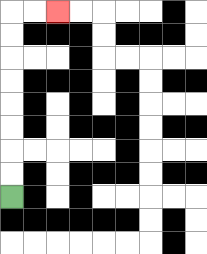{'start': '[0, 8]', 'end': '[2, 0]', 'path_directions': 'U,U,U,U,U,U,U,U,R,R', 'path_coordinates': '[[0, 8], [0, 7], [0, 6], [0, 5], [0, 4], [0, 3], [0, 2], [0, 1], [0, 0], [1, 0], [2, 0]]'}